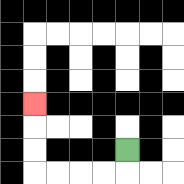{'start': '[5, 6]', 'end': '[1, 4]', 'path_directions': 'D,L,L,L,L,U,U,U', 'path_coordinates': '[[5, 6], [5, 7], [4, 7], [3, 7], [2, 7], [1, 7], [1, 6], [1, 5], [1, 4]]'}